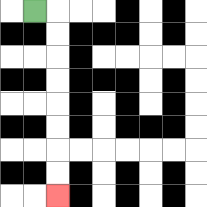{'start': '[1, 0]', 'end': '[2, 8]', 'path_directions': 'R,D,D,D,D,D,D,D,D', 'path_coordinates': '[[1, 0], [2, 0], [2, 1], [2, 2], [2, 3], [2, 4], [2, 5], [2, 6], [2, 7], [2, 8]]'}